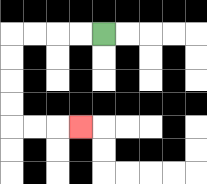{'start': '[4, 1]', 'end': '[3, 5]', 'path_directions': 'L,L,L,L,D,D,D,D,R,R,R', 'path_coordinates': '[[4, 1], [3, 1], [2, 1], [1, 1], [0, 1], [0, 2], [0, 3], [0, 4], [0, 5], [1, 5], [2, 5], [3, 5]]'}